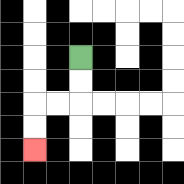{'start': '[3, 2]', 'end': '[1, 6]', 'path_directions': 'D,D,L,L,D,D', 'path_coordinates': '[[3, 2], [3, 3], [3, 4], [2, 4], [1, 4], [1, 5], [1, 6]]'}